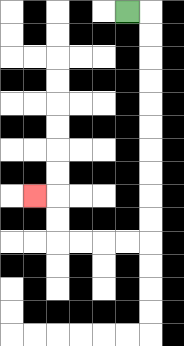{'start': '[5, 0]', 'end': '[1, 8]', 'path_directions': 'R,D,D,D,D,D,D,D,D,D,D,L,L,L,L,U,U,L', 'path_coordinates': '[[5, 0], [6, 0], [6, 1], [6, 2], [6, 3], [6, 4], [6, 5], [6, 6], [6, 7], [6, 8], [6, 9], [6, 10], [5, 10], [4, 10], [3, 10], [2, 10], [2, 9], [2, 8], [1, 8]]'}